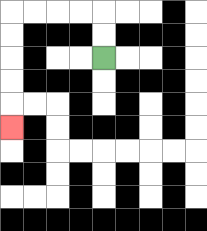{'start': '[4, 2]', 'end': '[0, 5]', 'path_directions': 'U,U,L,L,L,L,D,D,D,D,D', 'path_coordinates': '[[4, 2], [4, 1], [4, 0], [3, 0], [2, 0], [1, 0], [0, 0], [0, 1], [0, 2], [0, 3], [0, 4], [0, 5]]'}